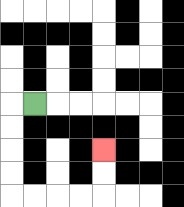{'start': '[1, 4]', 'end': '[4, 6]', 'path_directions': 'L,D,D,D,D,R,R,R,R,U,U', 'path_coordinates': '[[1, 4], [0, 4], [0, 5], [0, 6], [0, 7], [0, 8], [1, 8], [2, 8], [3, 8], [4, 8], [4, 7], [4, 6]]'}